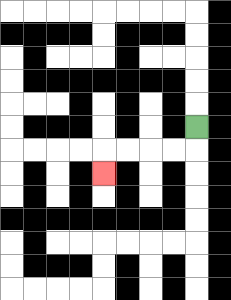{'start': '[8, 5]', 'end': '[4, 7]', 'path_directions': 'D,L,L,L,L,D', 'path_coordinates': '[[8, 5], [8, 6], [7, 6], [6, 6], [5, 6], [4, 6], [4, 7]]'}